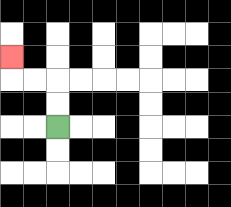{'start': '[2, 5]', 'end': '[0, 2]', 'path_directions': 'U,U,L,L,U', 'path_coordinates': '[[2, 5], [2, 4], [2, 3], [1, 3], [0, 3], [0, 2]]'}